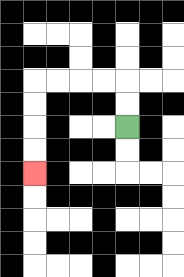{'start': '[5, 5]', 'end': '[1, 7]', 'path_directions': 'U,U,L,L,L,L,D,D,D,D', 'path_coordinates': '[[5, 5], [5, 4], [5, 3], [4, 3], [3, 3], [2, 3], [1, 3], [1, 4], [1, 5], [1, 6], [1, 7]]'}